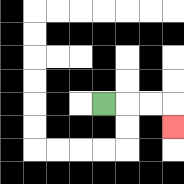{'start': '[4, 4]', 'end': '[7, 5]', 'path_directions': 'R,R,R,D', 'path_coordinates': '[[4, 4], [5, 4], [6, 4], [7, 4], [7, 5]]'}